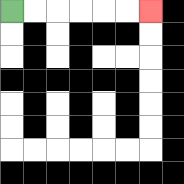{'start': '[0, 0]', 'end': '[6, 0]', 'path_directions': 'R,R,R,R,R,R', 'path_coordinates': '[[0, 0], [1, 0], [2, 0], [3, 0], [4, 0], [5, 0], [6, 0]]'}